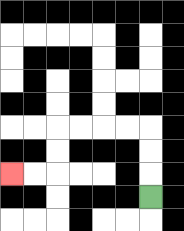{'start': '[6, 8]', 'end': '[0, 7]', 'path_directions': 'U,U,U,L,L,L,L,D,D,L,L', 'path_coordinates': '[[6, 8], [6, 7], [6, 6], [6, 5], [5, 5], [4, 5], [3, 5], [2, 5], [2, 6], [2, 7], [1, 7], [0, 7]]'}